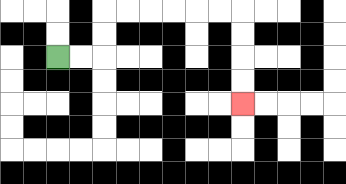{'start': '[2, 2]', 'end': '[10, 4]', 'path_directions': 'R,R,U,U,R,R,R,R,R,R,D,D,D,D', 'path_coordinates': '[[2, 2], [3, 2], [4, 2], [4, 1], [4, 0], [5, 0], [6, 0], [7, 0], [8, 0], [9, 0], [10, 0], [10, 1], [10, 2], [10, 3], [10, 4]]'}